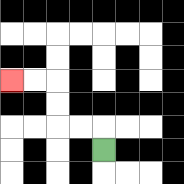{'start': '[4, 6]', 'end': '[0, 3]', 'path_directions': 'U,L,L,U,U,L,L', 'path_coordinates': '[[4, 6], [4, 5], [3, 5], [2, 5], [2, 4], [2, 3], [1, 3], [0, 3]]'}